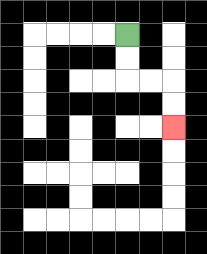{'start': '[5, 1]', 'end': '[7, 5]', 'path_directions': 'D,D,R,R,D,D', 'path_coordinates': '[[5, 1], [5, 2], [5, 3], [6, 3], [7, 3], [7, 4], [7, 5]]'}